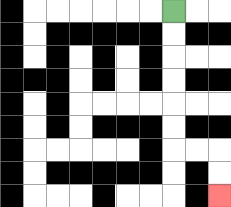{'start': '[7, 0]', 'end': '[9, 8]', 'path_directions': 'D,D,D,D,D,D,R,R,D,D', 'path_coordinates': '[[7, 0], [7, 1], [7, 2], [7, 3], [7, 4], [7, 5], [7, 6], [8, 6], [9, 6], [9, 7], [9, 8]]'}